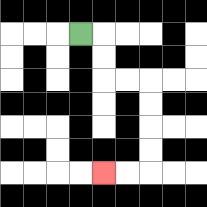{'start': '[3, 1]', 'end': '[4, 7]', 'path_directions': 'R,D,D,R,R,D,D,D,D,L,L', 'path_coordinates': '[[3, 1], [4, 1], [4, 2], [4, 3], [5, 3], [6, 3], [6, 4], [6, 5], [6, 6], [6, 7], [5, 7], [4, 7]]'}